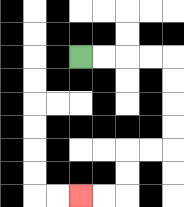{'start': '[3, 2]', 'end': '[3, 8]', 'path_directions': 'R,R,R,R,D,D,D,D,L,L,D,D,L,L', 'path_coordinates': '[[3, 2], [4, 2], [5, 2], [6, 2], [7, 2], [7, 3], [7, 4], [7, 5], [7, 6], [6, 6], [5, 6], [5, 7], [5, 8], [4, 8], [3, 8]]'}